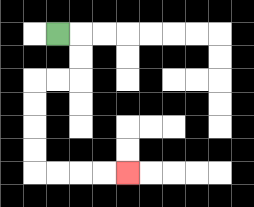{'start': '[2, 1]', 'end': '[5, 7]', 'path_directions': 'R,D,D,L,L,D,D,D,D,R,R,R,R', 'path_coordinates': '[[2, 1], [3, 1], [3, 2], [3, 3], [2, 3], [1, 3], [1, 4], [1, 5], [1, 6], [1, 7], [2, 7], [3, 7], [4, 7], [5, 7]]'}